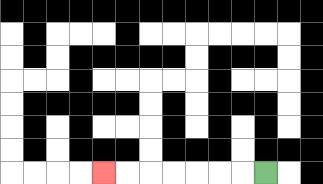{'start': '[11, 7]', 'end': '[4, 7]', 'path_directions': 'L,L,L,L,L,L,L', 'path_coordinates': '[[11, 7], [10, 7], [9, 7], [8, 7], [7, 7], [6, 7], [5, 7], [4, 7]]'}